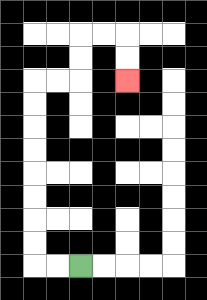{'start': '[3, 11]', 'end': '[5, 3]', 'path_directions': 'L,L,U,U,U,U,U,U,U,U,R,R,U,U,R,R,D,D', 'path_coordinates': '[[3, 11], [2, 11], [1, 11], [1, 10], [1, 9], [1, 8], [1, 7], [1, 6], [1, 5], [1, 4], [1, 3], [2, 3], [3, 3], [3, 2], [3, 1], [4, 1], [5, 1], [5, 2], [5, 3]]'}